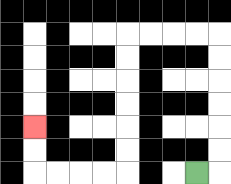{'start': '[8, 7]', 'end': '[1, 5]', 'path_directions': 'R,U,U,U,U,U,U,L,L,L,L,D,D,D,D,D,D,L,L,L,L,U,U', 'path_coordinates': '[[8, 7], [9, 7], [9, 6], [9, 5], [9, 4], [9, 3], [9, 2], [9, 1], [8, 1], [7, 1], [6, 1], [5, 1], [5, 2], [5, 3], [5, 4], [5, 5], [5, 6], [5, 7], [4, 7], [3, 7], [2, 7], [1, 7], [1, 6], [1, 5]]'}